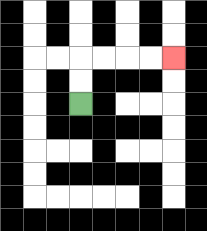{'start': '[3, 4]', 'end': '[7, 2]', 'path_directions': 'U,U,R,R,R,R', 'path_coordinates': '[[3, 4], [3, 3], [3, 2], [4, 2], [5, 2], [6, 2], [7, 2]]'}